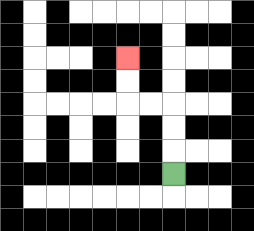{'start': '[7, 7]', 'end': '[5, 2]', 'path_directions': 'U,U,U,L,L,U,U', 'path_coordinates': '[[7, 7], [7, 6], [7, 5], [7, 4], [6, 4], [5, 4], [5, 3], [5, 2]]'}